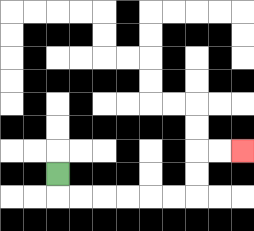{'start': '[2, 7]', 'end': '[10, 6]', 'path_directions': 'D,R,R,R,R,R,R,U,U,R,R', 'path_coordinates': '[[2, 7], [2, 8], [3, 8], [4, 8], [5, 8], [6, 8], [7, 8], [8, 8], [8, 7], [8, 6], [9, 6], [10, 6]]'}